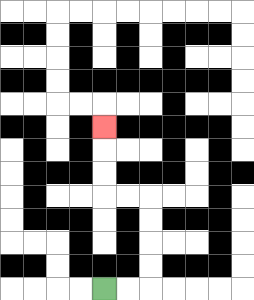{'start': '[4, 12]', 'end': '[4, 5]', 'path_directions': 'R,R,U,U,U,U,L,L,U,U,U', 'path_coordinates': '[[4, 12], [5, 12], [6, 12], [6, 11], [6, 10], [6, 9], [6, 8], [5, 8], [4, 8], [4, 7], [4, 6], [4, 5]]'}